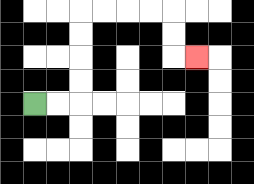{'start': '[1, 4]', 'end': '[8, 2]', 'path_directions': 'R,R,U,U,U,U,R,R,R,R,D,D,R', 'path_coordinates': '[[1, 4], [2, 4], [3, 4], [3, 3], [3, 2], [3, 1], [3, 0], [4, 0], [5, 0], [6, 0], [7, 0], [7, 1], [7, 2], [8, 2]]'}